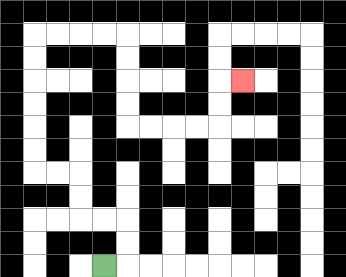{'start': '[4, 11]', 'end': '[10, 3]', 'path_directions': 'R,U,U,L,L,U,U,L,L,U,U,U,U,U,U,R,R,R,R,D,D,D,D,R,R,R,R,U,U,R', 'path_coordinates': '[[4, 11], [5, 11], [5, 10], [5, 9], [4, 9], [3, 9], [3, 8], [3, 7], [2, 7], [1, 7], [1, 6], [1, 5], [1, 4], [1, 3], [1, 2], [1, 1], [2, 1], [3, 1], [4, 1], [5, 1], [5, 2], [5, 3], [5, 4], [5, 5], [6, 5], [7, 5], [8, 5], [9, 5], [9, 4], [9, 3], [10, 3]]'}